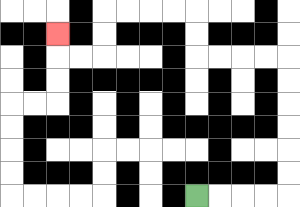{'start': '[8, 8]', 'end': '[2, 1]', 'path_directions': 'R,R,R,R,U,U,U,U,U,U,L,L,L,L,U,U,L,L,L,L,D,D,L,L,U', 'path_coordinates': '[[8, 8], [9, 8], [10, 8], [11, 8], [12, 8], [12, 7], [12, 6], [12, 5], [12, 4], [12, 3], [12, 2], [11, 2], [10, 2], [9, 2], [8, 2], [8, 1], [8, 0], [7, 0], [6, 0], [5, 0], [4, 0], [4, 1], [4, 2], [3, 2], [2, 2], [2, 1]]'}